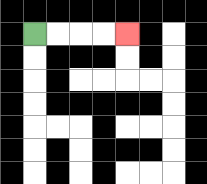{'start': '[1, 1]', 'end': '[5, 1]', 'path_directions': 'R,R,R,R', 'path_coordinates': '[[1, 1], [2, 1], [3, 1], [4, 1], [5, 1]]'}